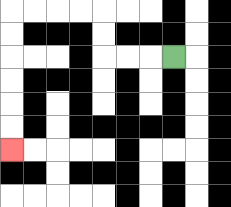{'start': '[7, 2]', 'end': '[0, 6]', 'path_directions': 'L,L,L,U,U,L,L,L,L,D,D,D,D,D,D', 'path_coordinates': '[[7, 2], [6, 2], [5, 2], [4, 2], [4, 1], [4, 0], [3, 0], [2, 0], [1, 0], [0, 0], [0, 1], [0, 2], [0, 3], [0, 4], [0, 5], [0, 6]]'}